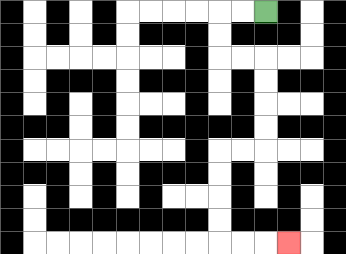{'start': '[11, 0]', 'end': '[12, 10]', 'path_directions': 'L,L,D,D,R,R,D,D,D,D,L,L,D,D,D,D,R,R,R', 'path_coordinates': '[[11, 0], [10, 0], [9, 0], [9, 1], [9, 2], [10, 2], [11, 2], [11, 3], [11, 4], [11, 5], [11, 6], [10, 6], [9, 6], [9, 7], [9, 8], [9, 9], [9, 10], [10, 10], [11, 10], [12, 10]]'}